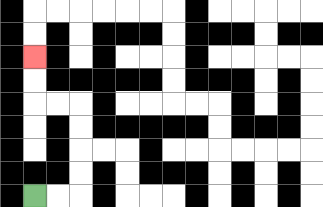{'start': '[1, 8]', 'end': '[1, 2]', 'path_directions': 'R,R,U,U,U,U,L,L,U,U', 'path_coordinates': '[[1, 8], [2, 8], [3, 8], [3, 7], [3, 6], [3, 5], [3, 4], [2, 4], [1, 4], [1, 3], [1, 2]]'}